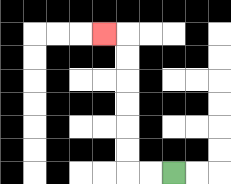{'start': '[7, 7]', 'end': '[4, 1]', 'path_directions': 'L,L,U,U,U,U,U,U,L', 'path_coordinates': '[[7, 7], [6, 7], [5, 7], [5, 6], [5, 5], [5, 4], [5, 3], [5, 2], [5, 1], [4, 1]]'}